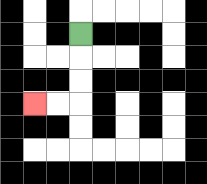{'start': '[3, 1]', 'end': '[1, 4]', 'path_directions': 'D,D,D,L,L', 'path_coordinates': '[[3, 1], [3, 2], [3, 3], [3, 4], [2, 4], [1, 4]]'}